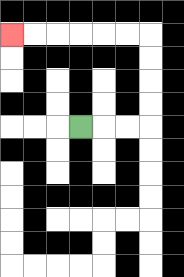{'start': '[3, 5]', 'end': '[0, 1]', 'path_directions': 'R,R,R,U,U,U,U,L,L,L,L,L,L', 'path_coordinates': '[[3, 5], [4, 5], [5, 5], [6, 5], [6, 4], [6, 3], [6, 2], [6, 1], [5, 1], [4, 1], [3, 1], [2, 1], [1, 1], [0, 1]]'}